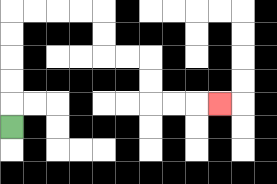{'start': '[0, 5]', 'end': '[9, 4]', 'path_directions': 'U,U,U,U,U,R,R,R,R,D,D,R,R,D,D,R,R,R', 'path_coordinates': '[[0, 5], [0, 4], [0, 3], [0, 2], [0, 1], [0, 0], [1, 0], [2, 0], [3, 0], [4, 0], [4, 1], [4, 2], [5, 2], [6, 2], [6, 3], [6, 4], [7, 4], [8, 4], [9, 4]]'}